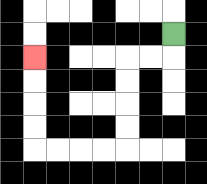{'start': '[7, 1]', 'end': '[1, 2]', 'path_directions': 'D,L,L,D,D,D,D,L,L,L,L,U,U,U,U', 'path_coordinates': '[[7, 1], [7, 2], [6, 2], [5, 2], [5, 3], [5, 4], [5, 5], [5, 6], [4, 6], [3, 6], [2, 6], [1, 6], [1, 5], [1, 4], [1, 3], [1, 2]]'}